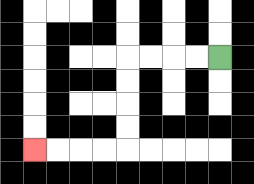{'start': '[9, 2]', 'end': '[1, 6]', 'path_directions': 'L,L,L,L,D,D,D,D,L,L,L,L', 'path_coordinates': '[[9, 2], [8, 2], [7, 2], [6, 2], [5, 2], [5, 3], [5, 4], [5, 5], [5, 6], [4, 6], [3, 6], [2, 6], [1, 6]]'}